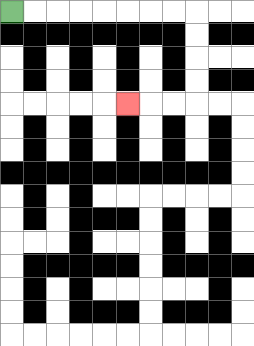{'start': '[0, 0]', 'end': '[5, 4]', 'path_directions': 'R,R,R,R,R,R,R,R,D,D,D,D,L,L,L', 'path_coordinates': '[[0, 0], [1, 0], [2, 0], [3, 0], [4, 0], [5, 0], [6, 0], [7, 0], [8, 0], [8, 1], [8, 2], [8, 3], [8, 4], [7, 4], [6, 4], [5, 4]]'}